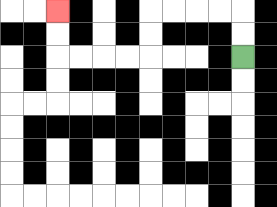{'start': '[10, 2]', 'end': '[2, 0]', 'path_directions': 'U,U,L,L,L,L,D,D,L,L,L,L,U,U', 'path_coordinates': '[[10, 2], [10, 1], [10, 0], [9, 0], [8, 0], [7, 0], [6, 0], [6, 1], [6, 2], [5, 2], [4, 2], [3, 2], [2, 2], [2, 1], [2, 0]]'}